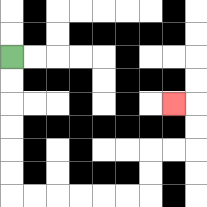{'start': '[0, 2]', 'end': '[7, 4]', 'path_directions': 'D,D,D,D,D,D,R,R,R,R,R,R,U,U,R,R,U,U,L', 'path_coordinates': '[[0, 2], [0, 3], [0, 4], [0, 5], [0, 6], [0, 7], [0, 8], [1, 8], [2, 8], [3, 8], [4, 8], [5, 8], [6, 8], [6, 7], [6, 6], [7, 6], [8, 6], [8, 5], [8, 4], [7, 4]]'}